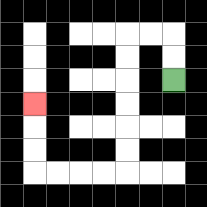{'start': '[7, 3]', 'end': '[1, 4]', 'path_directions': 'U,U,L,L,D,D,D,D,D,D,L,L,L,L,U,U,U', 'path_coordinates': '[[7, 3], [7, 2], [7, 1], [6, 1], [5, 1], [5, 2], [5, 3], [5, 4], [5, 5], [5, 6], [5, 7], [4, 7], [3, 7], [2, 7], [1, 7], [1, 6], [1, 5], [1, 4]]'}